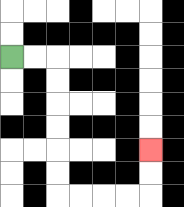{'start': '[0, 2]', 'end': '[6, 6]', 'path_directions': 'R,R,D,D,D,D,D,D,R,R,R,R,U,U', 'path_coordinates': '[[0, 2], [1, 2], [2, 2], [2, 3], [2, 4], [2, 5], [2, 6], [2, 7], [2, 8], [3, 8], [4, 8], [5, 8], [6, 8], [6, 7], [6, 6]]'}